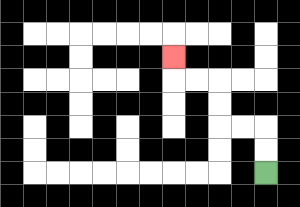{'start': '[11, 7]', 'end': '[7, 2]', 'path_directions': 'U,U,L,L,U,U,L,L,U', 'path_coordinates': '[[11, 7], [11, 6], [11, 5], [10, 5], [9, 5], [9, 4], [9, 3], [8, 3], [7, 3], [7, 2]]'}